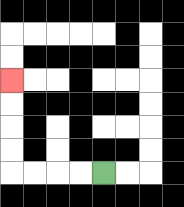{'start': '[4, 7]', 'end': '[0, 3]', 'path_directions': 'L,L,L,L,U,U,U,U', 'path_coordinates': '[[4, 7], [3, 7], [2, 7], [1, 7], [0, 7], [0, 6], [0, 5], [0, 4], [0, 3]]'}